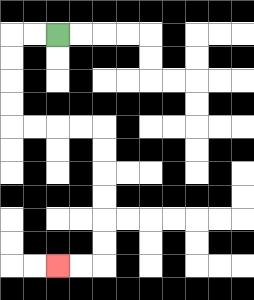{'start': '[2, 1]', 'end': '[2, 11]', 'path_directions': 'L,L,D,D,D,D,R,R,R,R,D,D,D,D,D,D,L,L', 'path_coordinates': '[[2, 1], [1, 1], [0, 1], [0, 2], [0, 3], [0, 4], [0, 5], [1, 5], [2, 5], [3, 5], [4, 5], [4, 6], [4, 7], [4, 8], [4, 9], [4, 10], [4, 11], [3, 11], [2, 11]]'}